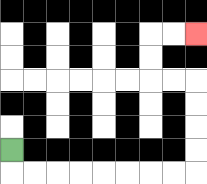{'start': '[0, 6]', 'end': '[8, 1]', 'path_directions': 'D,R,R,R,R,R,R,R,R,U,U,U,U,L,L,U,U,R,R', 'path_coordinates': '[[0, 6], [0, 7], [1, 7], [2, 7], [3, 7], [4, 7], [5, 7], [6, 7], [7, 7], [8, 7], [8, 6], [8, 5], [8, 4], [8, 3], [7, 3], [6, 3], [6, 2], [6, 1], [7, 1], [8, 1]]'}